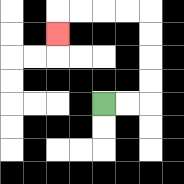{'start': '[4, 4]', 'end': '[2, 1]', 'path_directions': 'R,R,U,U,U,U,L,L,L,L,D', 'path_coordinates': '[[4, 4], [5, 4], [6, 4], [6, 3], [6, 2], [6, 1], [6, 0], [5, 0], [4, 0], [3, 0], [2, 0], [2, 1]]'}